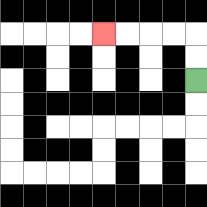{'start': '[8, 3]', 'end': '[4, 1]', 'path_directions': 'U,U,L,L,L,L', 'path_coordinates': '[[8, 3], [8, 2], [8, 1], [7, 1], [6, 1], [5, 1], [4, 1]]'}